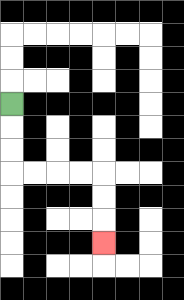{'start': '[0, 4]', 'end': '[4, 10]', 'path_directions': 'D,D,D,R,R,R,R,D,D,D', 'path_coordinates': '[[0, 4], [0, 5], [0, 6], [0, 7], [1, 7], [2, 7], [3, 7], [4, 7], [4, 8], [4, 9], [4, 10]]'}